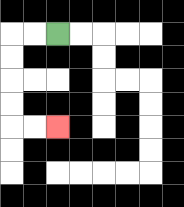{'start': '[2, 1]', 'end': '[2, 5]', 'path_directions': 'L,L,D,D,D,D,R,R', 'path_coordinates': '[[2, 1], [1, 1], [0, 1], [0, 2], [0, 3], [0, 4], [0, 5], [1, 5], [2, 5]]'}